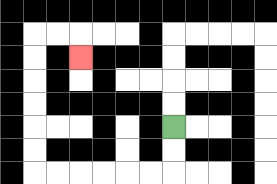{'start': '[7, 5]', 'end': '[3, 2]', 'path_directions': 'D,D,L,L,L,L,L,L,U,U,U,U,U,U,R,R,D', 'path_coordinates': '[[7, 5], [7, 6], [7, 7], [6, 7], [5, 7], [4, 7], [3, 7], [2, 7], [1, 7], [1, 6], [1, 5], [1, 4], [1, 3], [1, 2], [1, 1], [2, 1], [3, 1], [3, 2]]'}